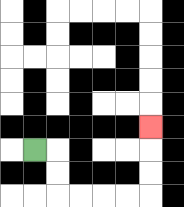{'start': '[1, 6]', 'end': '[6, 5]', 'path_directions': 'R,D,D,R,R,R,R,U,U,U', 'path_coordinates': '[[1, 6], [2, 6], [2, 7], [2, 8], [3, 8], [4, 8], [5, 8], [6, 8], [6, 7], [6, 6], [6, 5]]'}